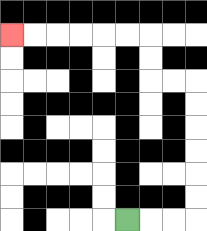{'start': '[5, 9]', 'end': '[0, 1]', 'path_directions': 'R,R,R,U,U,U,U,U,U,L,L,U,U,L,L,L,L,L,L', 'path_coordinates': '[[5, 9], [6, 9], [7, 9], [8, 9], [8, 8], [8, 7], [8, 6], [8, 5], [8, 4], [8, 3], [7, 3], [6, 3], [6, 2], [6, 1], [5, 1], [4, 1], [3, 1], [2, 1], [1, 1], [0, 1]]'}